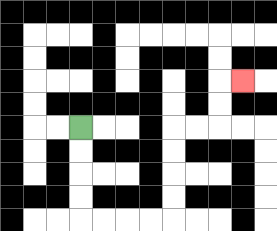{'start': '[3, 5]', 'end': '[10, 3]', 'path_directions': 'D,D,D,D,R,R,R,R,U,U,U,U,R,R,U,U,R', 'path_coordinates': '[[3, 5], [3, 6], [3, 7], [3, 8], [3, 9], [4, 9], [5, 9], [6, 9], [7, 9], [7, 8], [7, 7], [7, 6], [7, 5], [8, 5], [9, 5], [9, 4], [9, 3], [10, 3]]'}